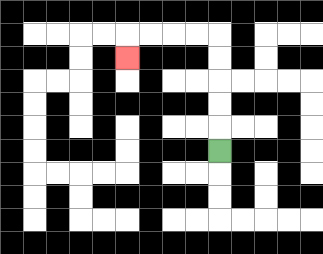{'start': '[9, 6]', 'end': '[5, 2]', 'path_directions': 'U,U,U,U,U,L,L,L,L,D', 'path_coordinates': '[[9, 6], [9, 5], [9, 4], [9, 3], [9, 2], [9, 1], [8, 1], [7, 1], [6, 1], [5, 1], [5, 2]]'}